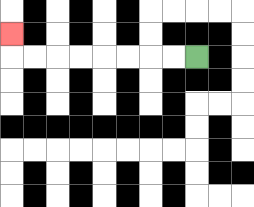{'start': '[8, 2]', 'end': '[0, 1]', 'path_directions': 'L,L,L,L,L,L,L,L,U', 'path_coordinates': '[[8, 2], [7, 2], [6, 2], [5, 2], [4, 2], [3, 2], [2, 2], [1, 2], [0, 2], [0, 1]]'}